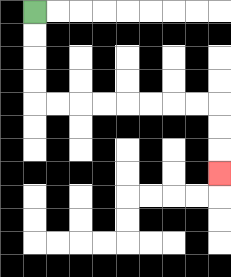{'start': '[1, 0]', 'end': '[9, 7]', 'path_directions': 'D,D,D,D,R,R,R,R,R,R,R,R,D,D,D', 'path_coordinates': '[[1, 0], [1, 1], [1, 2], [1, 3], [1, 4], [2, 4], [3, 4], [4, 4], [5, 4], [6, 4], [7, 4], [8, 4], [9, 4], [9, 5], [9, 6], [9, 7]]'}